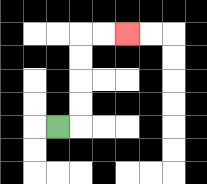{'start': '[2, 5]', 'end': '[5, 1]', 'path_directions': 'R,U,U,U,U,R,R', 'path_coordinates': '[[2, 5], [3, 5], [3, 4], [3, 3], [3, 2], [3, 1], [4, 1], [5, 1]]'}